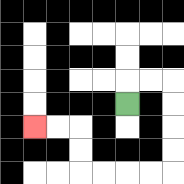{'start': '[5, 4]', 'end': '[1, 5]', 'path_directions': 'U,R,R,D,D,D,D,L,L,L,L,U,U,L,L', 'path_coordinates': '[[5, 4], [5, 3], [6, 3], [7, 3], [7, 4], [7, 5], [7, 6], [7, 7], [6, 7], [5, 7], [4, 7], [3, 7], [3, 6], [3, 5], [2, 5], [1, 5]]'}